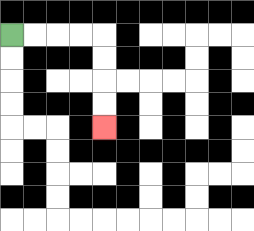{'start': '[0, 1]', 'end': '[4, 5]', 'path_directions': 'R,R,R,R,D,D,D,D', 'path_coordinates': '[[0, 1], [1, 1], [2, 1], [3, 1], [4, 1], [4, 2], [4, 3], [4, 4], [4, 5]]'}